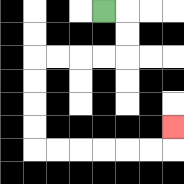{'start': '[4, 0]', 'end': '[7, 5]', 'path_directions': 'R,D,D,L,L,L,L,D,D,D,D,R,R,R,R,R,R,U', 'path_coordinates': '[[4, 0], [5, 0], [5, 1], [5, 2], [4, 2], [3, 2], [2, 2], [1, 2], [1, 3], [1, 4], [1, 5], [1, 6], [2, 6], [3, 6], [4, 6], [5, 6], [6, 6], [7, 6], [7, 5]]'}